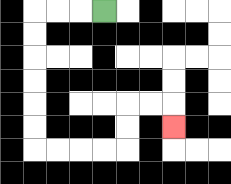{'start': '[4, 0]', 'end': '[7, 5]', 'path_directions': 'L,L,L,D,D,D,D,D,D,R,R,R,R,U,U,R,R,D', 'path_coordinates': '[[4, 0], [3, 0], [2, 0], [1, 0], [1, 1], [1, 2], [1, 3], [1, 4], [1, 5], [1, 6], [2, 6], [3, 6], [4, 6], [5, 6], [5, 5], [5, 4], [6, 4], [7, 4], [7, 5]]'}